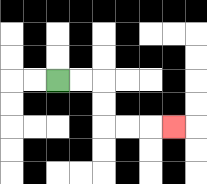{'start': '[2, 3]', 'end': '[7, 5]', 'path_directions': 'R,R,D,D,R,R,R', 'path_coordinates': '[[2, 3], [3, 3], [4, 3], [4, 4], [4, 5], [5, 5], [6, 5], [7, 5]]'}